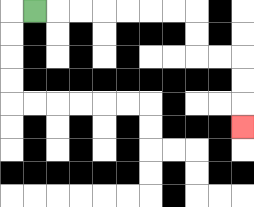{'start': '[1, 0]', 'end': '[10, 5]', 'path_directions': 'R,R,R,R,R,R,R,D,D,R,R,D,D,D', 'path_coordinates': '[[1, 0], [2, 0], [3, 0], [4, 0], [5, 0], [6, 0], [7, 0], [8, 0], [8, 1], [8, 2], [9, 2], [10, 2], [10, 3], [10, 4], [10, 5]]'}